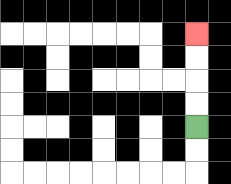{'start': '[8, 5]', 'end': '[8, 1]', 'path_directions': 'U,U,U,U', 'path_coordinates': '[[8, 5], [8, 4], [8, 3], [8, 2], [8, 1]]'}